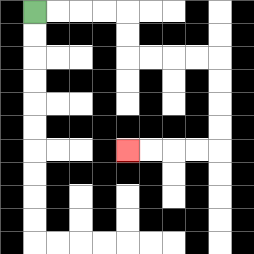{'start': '[1, 0]', 'end': '[5, 6]', 'path_directions': 'R,R,R,R,D,D,R,R,R,R,D,D,D,D,L,L,L,L', 'path_coordinates': '[[1, 0], [2, 0], [3, 0], [4, 0], [5, 0], [5, 1], [5, 2], [6, 2], [7, 2], [8, 2], [9, 2], [9, 3], [9, 4], [9, 5], [9, 6], [8, 6], [7, 6], [6, 6], [5, 6]]'}